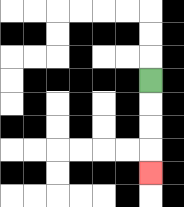{'start': '[6, 3]', 'end': '[6, 7]', 'path_directions': 'D,D,D,D', 'path_coordinates': '[[6, 3], [6, 4], [6, 5], [6, 6], [6, 7]]'}